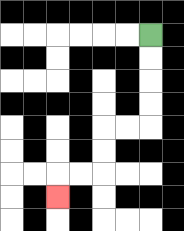{'start': '[6, 1]', 'end': '[2, 8]', 'path_directions': 'D,D,D,D,L,L,D,D,L,L,D', 'path_coordinates': '[[6, 1], [6, 2], [6, 3], [6, 4], [6, 5], [5, 5], [4, 5], [4, 6], [4, 7], [3, 7], [2, 7], [2, 8]]'}